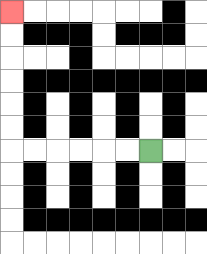{'start': '[6, 6]', 'end': '[0, 0]', 'path_directions': 'L,L,L,L,L,L,U,U,U,U,U,U', 'path_coordinates': '[[6, 6], [5, 6], [4, 6], [3, 6], [2, 6], [1, 6], [0, 6], [0, 5], [0, 4], [0, 3], [0, 2], [0, 1], [0, 0]]'}